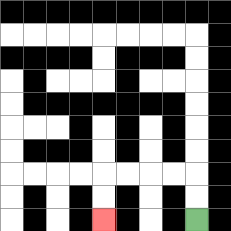{'start': '[8, 9]', 'end': '[4, 9]', 'path_directions': 'U,U,L,L,L,L,D,D', 'path_coordinates': '[[8, 9], [8, 8], [8, 7], [7, 7], [6, 7], [5, 7], [4, 7], [4, 8], [4, 9]]'}